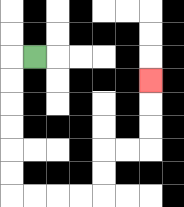{'start': '[1, 2]', 'end': '[6, 3]', 'path_directions': 'L,D,D,D,D,D,D,R,R,R,R,U,U,R,R,U,U,U', 'path_coordinates': '[[1, 2], [0, 2], [0, 3], [0, 4], [0, 5], [0, 6], [0, 7], [0, 8], [1, 8], [2, 8], [3, 8], [4, 8], [4, 7], [4, 6], [5, 6], [6, 6], [6, 5], [6, 4], [6, 3]]'}